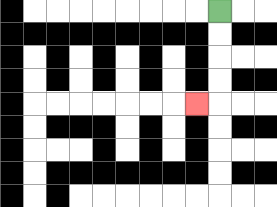{'start': '[9, 0]', 'end': '[8, 4]', 'path_directions': 'D,D,D,D,L', 'path_coordinates': '[[9, 0], [9, 1], [9, 2], [9, 3], [9, 4], [8, 4]]'}